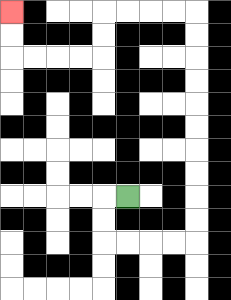{'start': '[5, 8]', 'end': '[0, 0]', 'path_directions': 'L,D,D,R,R,R,R,U,U,U,U,U,U,U,U,U,U,L,L,L,L,D,D,L,L,L,L,U,U', 'path_coordinates': '[[5, 8], [4, 8], [4, 9], [4, 10], [5, 10], [6, 10], [7, 10], [8, 10], [8, 9], [8, 8], [8, 7], [8, 6], [8, 5], [8, 4], [8, 3], [8, 2], [8, 1], [8, 0], [7, 0], [6, 0], [5, 0], [4, 0], [4, 1], [4, 2], [3, 2], [2, 2], [1, 2], [0, 2], [0, 1], [0, 0]]'}